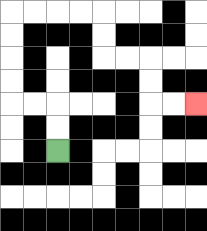{'start': '[2, 6]', 'end': '[8, 4]', 'path_directions': 'U,U,L,L,U,U,U,U,R,R,R,R,D,D,R,R,D,D,R,R', 'path_coordinates': '[[2, 6], [2, 5], [2, 4], [1, 4], [0, 4], [0, 3], [0, 2], [0, 1], [0, 0], [1, 0], [2, 0], [3, 0], [4, 0], [4, 1], [4, 2], [5, 2], [6, 2], [6, 3], [6, 4], [7, 4], [8, 4]]'}